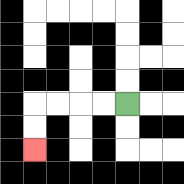{'start': '[5, 4]', 'end': '[1, 6]', 'path_directions': 'L,L,L,L,D,D', 'path_coordinates': '[[5, 4], [4, 4], [3, 4], [2, 4], [1, 4], [1, 5], [1, 6]]'}